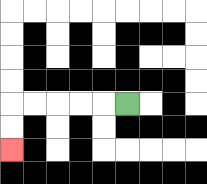{'start': '[5, 4]', 'end': '[0, 6]', 'path_directions': 'L,L,L,L,L,D,D', 'path_coordinates': '[[5, 4], [4, 4], [3, 4], [2, 4], [1, 4], [0, 4], [0, 5], [0, 6]]'}